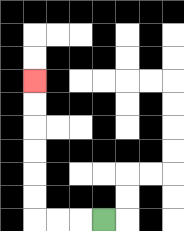{'start': '[4, 9]', 'end': '[1, 3]', 'path_directions': 'L,L,L,U,U,U,U,U,U', 'path_coordinates': '[[4, 9], [3, 9], [2, 9], [1, 9], [1, 8], [1, 7], [1, 6], [1, 5], [1, 4], [1, 3]]'}